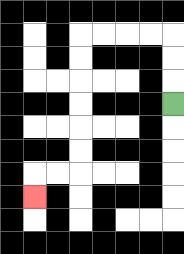{'start': '[7, 4]', 'end': '[1, 8]', 'path_directions': 'U,U,U,L,L,L,L,D,D,D,D,D,D,L,L,D', 'path_coordinates': '[[7, 4], [7, 3], [7, 2], [7, 1], [6, 1], [5, 1], [4, 1], [3, 1], [3, 2], [3, 3], [3, 4], [3, 5], [3, 6], [3, 7], [2, 7], [1, 7], [1, 8]]'}